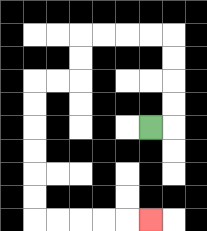{'start': '[6, 5]', 'end': '[6, 9]', 'path_directions': 'R,U,U,U,U,L,L,L,L,D,D,L,L,D,D,D,D,D,D,R,R,R,R,R', 'path_coordinates': '[[6, 5], [7, 5], [7, 4], [7, 3], [7, 2], [7, 1], [6, 1], [5, 1], [4, 1], [3, 1], [3, 2], [3, 3], [2, 3], [1, 3], [1, 4], [1, 5], [1, 6], [1, 7], [1, 8], [1, 9], [2, 9], [3, 9], [4, 9], [5, 9], [6, 9]]'}